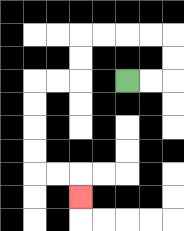{'start': '[5, 3]', 'end': '[3, 8]', 'path_directions': 'R,R,U,U,L,L,L,L,D,D,L,L,D,D,D,D,R,R,D', 'path_coordinates': '[[5, 3], [6, 3], [7, 3], [7, 2], [7, 1], [6, 1], [5, 1], [4, 1], [3, 1], [3, 2], [3, 3], [2, 3], [1, 3], [1, 4], [1, 5], [1, 6], [1, 7], [2, 7], [3, 7], [3, 8]]'}